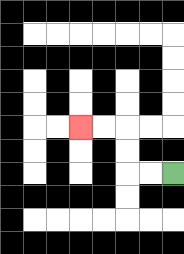{'start': '[7, 7]', 'end': '[3, 5]', 'path_directions': 'L,L,U,U,L,L', 'path_coordinates': '[[7, 7], [6, 7], [5, 7], [5, 6], [5, 5], [4, 5], [3, 5]]'}